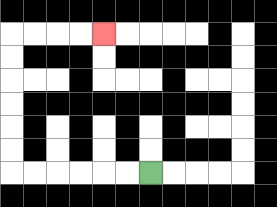{'start': '[6, 7]', 'end': '[4, 1]', 'path_directions': 'L,L,L,L,L,L,U,U,U,U,U,U,R,R,R,R', 'path_coordinates': '[[6, 7], [5, 7], [4, 7], [3, 7], [2, 7], [1, 7], [0, 7], [0, 6], [0, 5], [0, 4], [0, 3], [0, 2], [0, 1], [1, 1], [2, 1], [3, 1], [4, 1]]'}